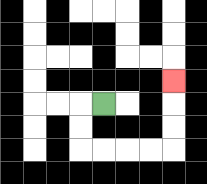{'start': '[4, 4]', 'end': '[7, 3]', 'path_directions': 'L,D,D,R,R,R,R,U,U,U', 'path_coordinates': '[[4, 4], [3, 4], [3, 5], [3, 6], [4, 6], [5, 6], [6, 6], [7, 6], [7, 5], [7, 4], [7, 3]]'}